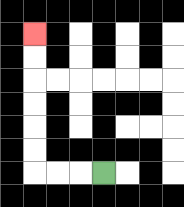{'start': '[4, 7]', 'end': '[1, 1]', 'path_directions': 'L,L,L,U,U,U,U,U,U', 'path_coordinates': '[[4, 7], [3, 7], [2, 7], [1, 7], [1, 6], [1, 5], [1, 4], [1, 3], [1, 2], [1, 1]]'}